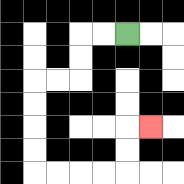{'start': '[5, 1]', 'end': '[6, 5]', 'path_directions': 'L,L,D,D,L,L,D,D,D,D,R,R,R,R,U,U,R', 'path_coordinates': '[[5, 1], [4, 1], [3, 1], [3, 2], [3, 3], [2, 3], [1, 3], [1, 4], [1, 5], [1, 6], [1, 7], [2, 7], [3, 7], [4, 7], [5, 7], [5, 6], [5, 5], [6, 5]]'}